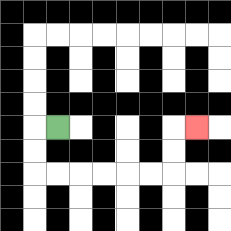{'start': '[2, 5]', 'end': '[8, 5]', 'path_directions': 'L,D,D,R,R,R,R,R,R,U,U,R', 'path_coordinates': '[[2, 5], [1, 5], [1, 6], [1, 7], [2, 7], [3, 7], [4, 7], [5, 7], [6, 7], [7, 7], [7, 6], [7, 5], [8, 5]]'}